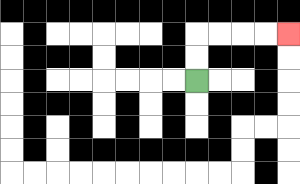{'start': '[8, 3]', 'end': '[12, 1]', 'path_directions': 'U,U,R,R,R,R', 'path_coordinates': '[[8, 3], [8, 2], [8, 1], [9, 1], [10, 1], [11, 1], [12, 1]]'}